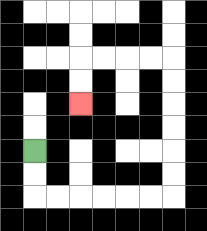{'start': '[1, 6]', 'end': '[3, 4]', 'path_directions': 'D,D,R,R,R,R,R,R,U,U,U,U,U,U,L,L,L,L,D,D', 'path_coordinates': '[[1, 6], [1, 7], [1, 8], [2, 8], [3, 8], [4, 8], [5, 8], [6, 8], [7, 8], [7, 7], [7, 6], [7, 5], [7, 4], [7, 3], [7, 2], [6, 2], [5, 2], [4, 2], [3, 2], [3, 3], [3, 4]]'}